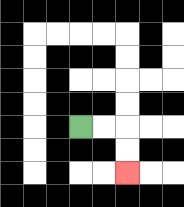{'start': '[3, 5]', 'end': '[5, 7]', 'path_directions': 'R,R,D,D', 'path_coordinates': '[[3, 5], [4, 5], [5, 5], [5, 6], [5, 7]]'}